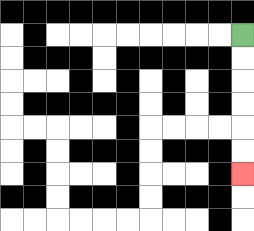{'start': '[10, 1]', 'end': '[10, 7]', 'path_directions': 'D,D,D,D,D,D', 'path_coordinates': '[[10, 1], [10, 2], [10, 3], [10, 4], [10, 5], [10, 6], [10, 7]]'}